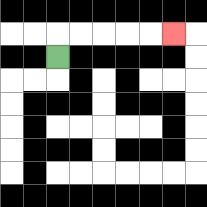{'start': '[2, 2]', 'end': '[7, 1]', 'path_directions': 'U,R,R,R,R,R', 'path_coordinates': '[[2, 2], [2, 1], [3, 1], [4, 1], [5, 1], [6, 1], [7, 1]]'}